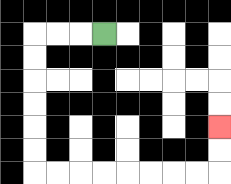{'start': '[4, 1]', 'end': '[9, 5]', 'path_directions': 'L,L,L,D,D,D,D,D,D,R,R,R,R,R,R,R,R,U,U', 'path_coordinates': '[[4, 1], [3, 1], [2, 1], [1, 1], [1, 2], [1, 3], [1, 4], [1, 5], [1, 6], [1, 7], [2, 7], [3, 7], [4, 7], [5, 7], [6, 7], [7, 7], [8, 7], [9, 7], [9, 6], [9, 5]]'}